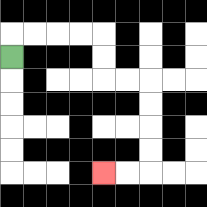{'start': '[0, 2]', 'end': '[4, 7]', 'path_directions': 'U,R,R,R,R,D,D,R,R,D,D,D,D,L,L', 'path_coordinates': '[[0, 2], [0, 1], [1, 1], [2, 1], [3, 1], [4, 1], [4, 2], [4, 3], [5, 3], [6, 3], [6, 4], [6, 5], [6, 6], [6, 7], [5, 7], [4, 7]]'}